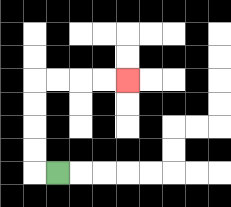{'start': '[2, 7]', 'end': '[5, 3]', 'path_directions': 'L,U,U,U,U,R,R,R,R', 'path_coordinates': '[[2, 7], [1, 7], [1, 6], [1, 5], [1, 4], [1, 3], [2, 3], [3, 3], [4, 3], [5, 3]]'}